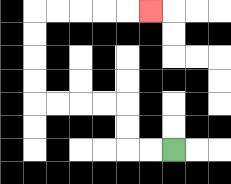{'start': '[7, 6]', 'end': '[6, 0]', 'path_directions': 'L,L,U,U,L,L,L,L,U,U,U,U,R,R,R,R,R', 'path_coordinates': '[[7, 6], [6, 6], [5, 6], [5, 5], [5, 4], [4, 4], [3, 4], [2, 4], [1, 4], [1, 3], [1, 2], [1, 1], [1, 0], [2, 0], [3, 0], [4, 0], [5, 0], [6, 0]]'}